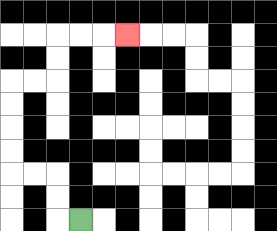{'start': '[3, 9]', 'end': '[5, 1]', 'path_directions': 'L,U,U,L,L,U,U,U,U,R,R,U,U,R,R,R', 'path_coordinates': '[[3, 9], [2, 9], [2, 8], [2, 7], [1, 7], [0, 7], [0, 6], [0, 5], [0, 4], [0, 3], [1, 3], [2, 3], [2, 2], [2, 1], [3, 1], [4, 1], [5, 1]]'}